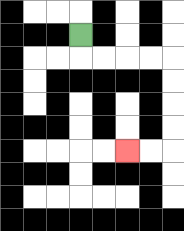{'start': '[3, 1]', 'end': '[5, 6]', 'path_directions': 'D,R,R,R,R,D,D,D,D,L,L', 'path_coordinates': '[[3, 1], [3, 2], [4, 2], [5, 2], [6, 2], [7, 2], [7, 3], [7, 4], [7, 5], [7, 6], [6, 6], [5, 6]]'}